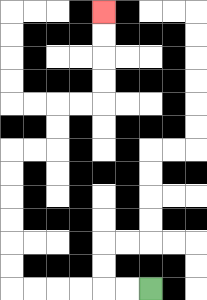{'start': '[6, 12]', 'end': '[4, 0]', 'path_directions': 'L,L,L,L,L,L,U,U,U,U,U,U,R,R,U,U,R,R,U,U,U,U', 'path_coordinates': '[[6, 12], [5, 12], [4, 12], [3, 12], [2, 12], [1, 12], [0, 12], [0, 11], [0, 10], [0, 9], [0, 8], [0, 7], [0, 6], [1, 6], [2, 6], [2, 5], [2, 4], [3, 4], [4, 4], [4, 3], [4, 2], [4, 1], [4, 0]]'}